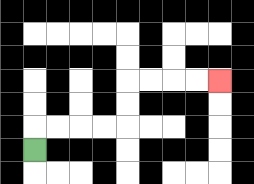{'start': '[1, 6]', 'end': '[9, 3]', 'path_directions': 'U,R,R,R,R,U,U,R,R,R,R', 'path_coordinates': '[[1, 6], [1, 5], [2, 5], [3, 5], [4, 5], [5, 5], [5, 4], [5, 3], [6, 3], [7, 3], [8, 3], [9, 3]]'}